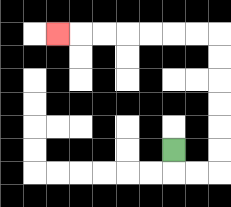{'start': '[7, 6]', 'end': '[2, 1]', 'path_directions': 'D,R,R,U,U,U,U,U,U,L,L,L,L,L,L,L', 'path_coordinates': '[[7, 6], [7, 7], [8, 7], [9, 7], [9, 6], [9, 5], [9, 4], [9, 3], [9, 2], [9, 1], [8, 1], [7, 1], [6, 1], [5, 1], [4, 1], [3, 1], [2, 1]]'}